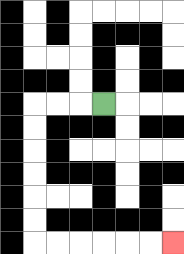{'start': '[4, 4]', 'end': '[7, 10]', 'path_directions': 'L,L,L,D,D,D,D,D,D,R,R,R,R,R,R', 'path_coordinates': '[[4, 4], [3, 4], [2, 4], [1, 4], [1, 5], [1, 6], [1, 7], [1, 8], [1, 9], [1, 10], [2, 10], [3, 10], [4, 10], [5, 10], [6, 10], [7, 10]]'}